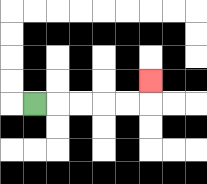{'start': '[1, 4]', 'end': '[6, 3]', 'path_directions': 'R,R,R,R,R,U', 'path_coordinates': '[[1, 4], [2, 4], [3, 4], [4, 4], [5, 4], [6, 4], [6, 3]]'}